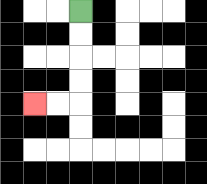{'start': '[3, 0]', 'end': '[1, 4]', 'path_directions': 'D,D,D,D,L,L', 'path_coordinates': '[[3, 0], [3, 1], [3, 2], [3, 3], [3, 4], [2, 4], [1, 4]]'}